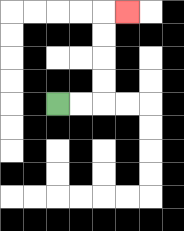{'start': '[2, 4]', 'end': '[5, 0]', 'path_directions': 'R,R,U,U,U,U,R', 'path_coordinates': '[[2, 4], [3, 4], [4, 4], [4, 3], [4, 2], [4, 1], [4, 0], [5, 0]]'}